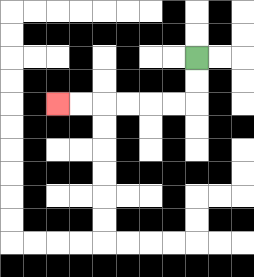{'start': '[8, 2]', 'end': '[2, 4]', 'path_directions': 'D,D,L,L,L,L,L,L', 'path_coordinates': '[[8, 2], [8, 3], [8, 4], [7, 4], [6, 4], [5, 4], [4, 4], [3, 4], [2, 4]]'}